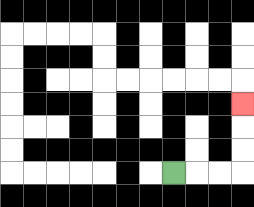{'start': '[7, 7]', 'end': '[10, 4]', 'path_directions': 'R,R,R,U,U,U', 'path_coordinates': '[[7, 7], [8, 7], [9, 7], [10, 7], [10, 6], [10, 5], [10, 4]]'}